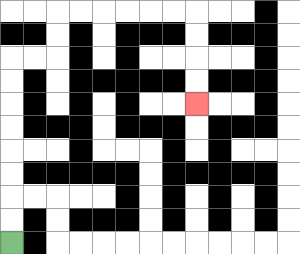{'start': '[0, 10]', 'end': '[8, 4]', 'path_directions': 'U,U,U,U,U,U,U,U,R,R,U,U,R,R,R,R,R,R,D,D,D,D', 'path_coordinates': '[[0, 10], [0, 9], [0, 8], [0, 7], [0, 6], [0, 5], [0, 4], [0, 3], [0, 2], [1, 2], [2, 2], [2, 1], [2, 0], [3, 0], [4, 0], [5, 0], [6, 0], [7, 0], [8, 0], [8, 1], [8, 2], [8, 3], [8, 4]]'}